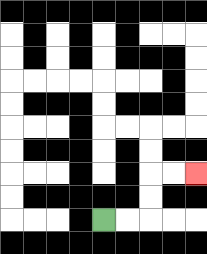{'start': '[4, 9]', 'end': '[8, 7]', 'path_directions': 'R,R,U,U,R,R', 'path_coordinates': '[[4, 9], [5, 9], [6, 9], [6, 8], [6, 7], [7, 7], [8, 7]]'}